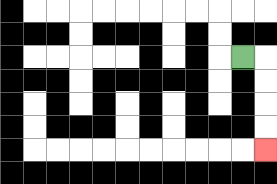{'start': '[10, 2]', 'end': '[11, 6]', 'path_directions': 'R,D,D,D,D', 'path_coordinates': '[[10, 2], [11, 2], [11, 3], [11, 4], [11, 5], [11, 6]]'}